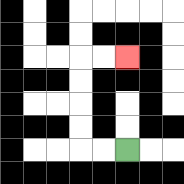{'start': '[5, 6]', 'end': '[5, 2]', 'path_directions': 'L,L,U,U,U,U,R,R', 'path_coordinates': '[[5, 6], [4, 6], [3, 6], [3, 5], [3, 4], [3, 3], [3, 2], [4, 2], [5, 2]]'}